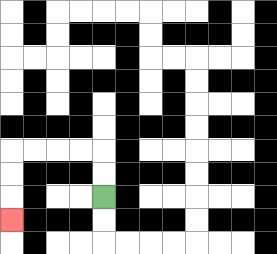{'start': '[4, 8]', 'end': '[0, 9]', 'path_directions': 'U,U,L,L,L,L,D,D,D', 'path_coordinates': '[[4, 8], [4, 7], [4, 6], [3, 6], [2, 6], [1, 6], [0, 6], [0, 7], [0, 8], [0, 9]]'}